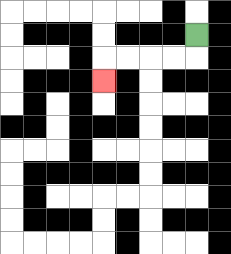{'start': '[8, 1]', 'end': '[4, 3]', 'path_directions': 'D,L,L,L,L,D', 'path_coordinates': '[[8, 1], [8, 2], [7, 2], [6, 2], [5, 2], [4, 2], [4, 3]]'}